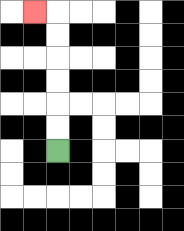{'start': '[2, 6]', 'end': '[1, 0]', 'path_directions': 'U,U,U,U,U,U,L', 'path_coordinates': '[[2, 6], [2, 5], [2, 4], [2, 3], [2, 2], [2, 1], [2, 0], [1, 0]]'}